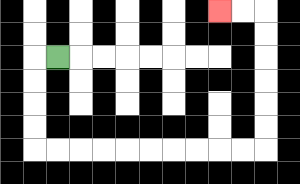{'start': '[2, 2]', 'end': '[9, 0]', 'path_directions': 'L,D,D,D,D,R,R,R,R,R,R,R,R,R,R,U,U,U,U,U,U,L,L', 'path_coordinates': '[[2, 2], [1, 2], [1, 3], [1, 4], [1, 5], [1, 6], [2, 6], [3, 6], [4, 6], [5, 6], [6, 6], [7, 6], [8, 6], [9, 6], [10, 6], [11, 6], [11, 5], [11, 4], [11, 3], [11, 2], [11, 1], [11, 0], [10, 0], [9, 0]]'}